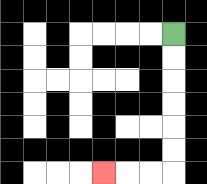{'start': '[7, 1]', 'end': '[4, 7]', 'path_directions': 'D,D,D,D,D,D,L,L,L', 'path_coordinates': '[[7, 1], [7, 2], [7, 3], [7, 4], [7, 5], [7, 6], [7, 7], [6, 7], [5, 7], [4, 7]]'}